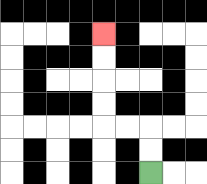{'start': '[6, 7]', 'end': '[4, 1]', 'path_directions': 'U,U,L,L,U,U,U,U', 'path_coordinates': '[[6, 7], [6, 6], [6, 5], [5, 5], [4, 5], [4, 4], [4, 3], [4, 2], [4, 1]]'}